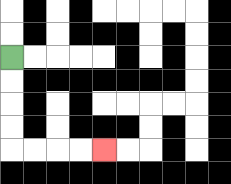{'start': '[0, 2]', 'end': '[4, 6]', 'path_directions': 'D,D,D,D,R,R,R,R', 'path_coordinates': '[[0, 2], [0, 3], [0, 4], [0, 5], [0, 6], [1, 6], [2, 6], [3, 6], [4, 6]]'}